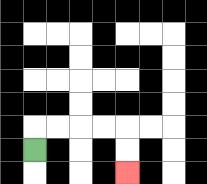{'start': '[1, 6]', 'end': '[5, 7]', 'path_directions': 'U,R,R,R,R,D,D', 'path_coordinates': '[[1, 6], [1, 5], [2, 5], [3, 5], [4, 5], [5, 5], [5, 6], [5, 7]]'}